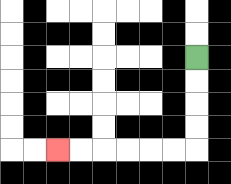{'start': '[8, 2]', 'end': '[2, 6]', 'path_directions': 'D,D,D,D,L,L,L,L,L,L', 'path_coordinates': '[[8, 2], [8, 3], [8, 4], [8, 5], [8, 6], [7, 6], [6, 6], [5, 6], [4, 6], [3, 6], [2, 6]]'}